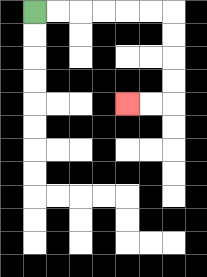{'start': '[1, 0]', 'end': '[5, 4]', 'path_directions': 'R,R,R,R,R,R,D,D,D,D,L,L', 'path_coordinates': '[[1, 0], [2, 0], [3, 0], [4, 0], [5, 0], [6, 0], [7, 0], [7, 1], [7, 2], [7, 3], [7, 4], [6, 4], [5, 4]]'}